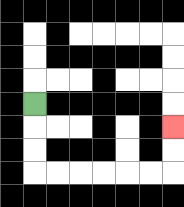{'start': '[1, 4]', 'end': '[7, 5]', 'path_directions': 'D,D,D,R,R,R,R,R,R,U,U', 'path_coordinates': '[[1, 4], [1, 5], [1, 6], [1, 7], [2, 7], [3, 7], [4, 7], [5, 7], [6, 7], [7, 7], [7, 6], [7, 5]]'}